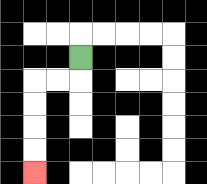{'start': '[3, 2]', 'end': '[1, 7]', 'path_directions': 'D,L,L,D,D,D,D', 'path_coordinates': '[[3, 2], [3, 3], [2, 3], [1, 3], [1, 4], [1, 5], [1, 6], [1, 7]]'}